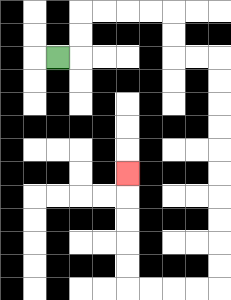{'start': '[2, 2]', 'end': '[5, 7]', 'path_directions': 'R,U,U,R,R,R,R,D,D,R,R,D,D,D,D,D,D,D,D,D,D,L,L,L,L,U,U,U,U,U', 'path_coordinates': '[[2, 2], [3, 2], [3, 1], [3, 0], [4, 0], [5, 0], [6, 0], [7, 0], [7, 1], [7, 2], [8, 2], [9, 2], [9, 3], [9, 4], [9, 5], [9, 6], [9, 7], [9, 8], [9, 9], [9, 10], [9, 11], [9, 12], [8, 12], [7, 12], [6, 12], [5, 12], [5, 11], [5, 10], [5, 9], [5, 8], [5, 7]]'}